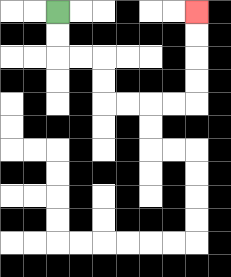{'start': '[2, 0]', 'end': '[8, 0]', 'path_directions': 'D,D,R,R,D,D,R,R,R,R,U,U,U,U', 'path_coordinates': '[[2, 0], [2, 1], [2, 2], [3, 2], [4, 2], [4, 3], [4, 4], [5, 4], [6, 4], [7, 4], [8, 4], [8, 3], [8, 2], [8, 1], [8, 0]]'}